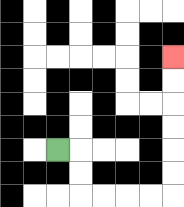{'start': '[2, 6]', 'end': '[7, 2]', 'path_directions': 'R,D,D,R,R,R,R,U,U,U,U,U,U', 'path_coordinates': '[[2, 6], [3, 6], [3, 7], [3, 8], [4, 8], [5, 8], [6, 8], [7, 8], [7, 7], [7, 6], [7, 5], [7, 4], [7, 3], [7, 2]]'}